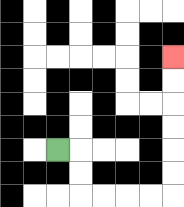{'start': '[2, 6]', 'end': '[7, 2]', 'path_directions': 'R,D,D,R,R,R,R,U,U,U,U,U,U', 'path_coordinates': '[[2, 6], [3, 6], [3, 7], [3, 8], [4, 8], [5, 8], [6, 8], [7, 8], [7, 7], [7, 6], [7, 5], [7, 4], [7, 3], [7, 2]]'}